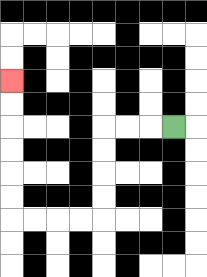{'start': '[7, 5]', 'end': '[0, 3]', 'path_directions': 'L,L,L,D,D,D,D,L,L,L,L,U,U,U,U,U,U', 'path_coordinates': '[[7, 5], [6, 5], [5, 5], [4, 5], [4, 6], [4, 7], [4, 8], [4, 9], [3, 9], [2, 9], [1, 9], [0, 9], [0, 8], [0, 7], [0, 6], [0, 5], [0, 4], [0, 3]]'}